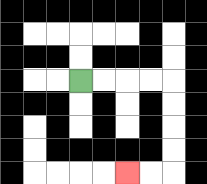{'start': '[3, 3]', 'end': '[5, 7]', 'path_directions': 'R,R,R,R,D,D,D,D,L,L', 'path_coordinates': '[[3, 3], [4, 3], [5, 3], [6, 3], [7, 3], [7, 4], [7, 5], [7, 6], [7, 7], [6, 7], [5, 7]]'}